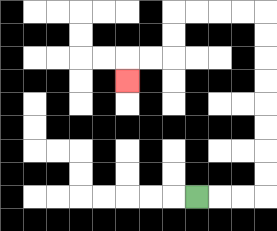{'start': '[8, 8]', 'end': '[5, 3]', 'path_directions': 'R,R,R,U,U,U,U,U,U,U,U,L,L,L,L,D,D,L,L,D', 'path_coordinates': '[[8, 8], [9, 8], [10, 8], [11, 8], [11, 7], [11, 6], [11, 5], [11, 4], [11, 3], [11, 2], [11, 1], [11, 0], [10, 0], [9, 0], [8, 0], [7, 0], [7, 1], [7, 2], [6, 2], [5, 2], [5, 3]]'}